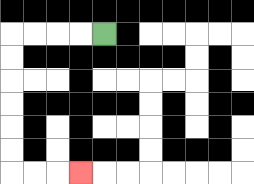{'start': '[4, 1]', 'end': '[3, 7]', 'path_directions': 'L,L,L,L,D,D,D,D,D,D,R,R,R', 'path_coordinates': '[[4, 1], [3, 1], [2, 1], [1, 1], [0, 1], [0, 2], [0, 3], [0, 4], [0, 5], [0, 6], [0, 7], [1, 7], [2, 7], [3, 7]]'}